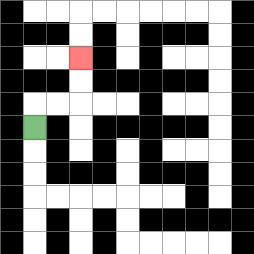{'start': '[1, 5]', 'end': '[3, 2]', 'path_directions': 'U,R,R,U,U', 'path_coordinates': '[[1, 5], [1, 4], [2, 4], [3, 4], [3, 3], [3, 2]]'}